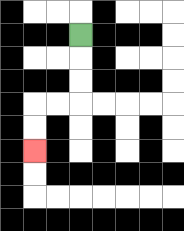{'start': '[3, 1]', 'end': '[1, 6]', 'path_directions': 'D,D,D,L,L,D,D', 'path_coordinates': '[[3, 1], [3, 2], [3, 3], [3, 4], [2, 4], [1, 4], [1, 5], [1, 6]]'}